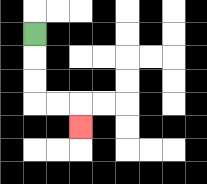{'start': '[1, 1]', 'end': '[3, 5]', 'path_directions': 'D,D,D,R,R,D', 'path_coordinates': '[[1, 1], [1, 2], [1, 3], [1, 4], [2, 4], [3, 4], [3, 5]]'}